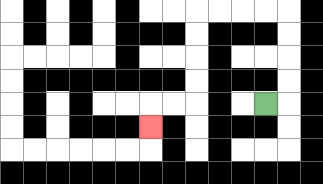{'start': '[11, 4]', 'end': '[6, 5]', 'path_directions': 'R,U,U,U,U,L,L,L,L,D,D,D,D,L,L,D', 'path_coordinates': '[[11, 4], [12, 4], [12, 3], [12, 2], [12, 1], [12, 0], [11, 0], [10, 0], [9, 0], [8, 0], [8, 1], [8, 2], [8, 3], [8, 4], [7, 4], [6, 4], [6, 5]]'}